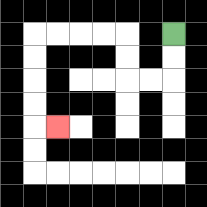{'start': '[7, 1]', 'end': '[2, 5]', 'path_directions': 'D,D,L,L,U,U,L,L,L,L,D,D,D,D,R', 'path_coordinates': '[[7, 1], [7, 2], [7, 3], [6, 3], [5, 3], [5, 2], [5, 1], [4, 1], [3, 1], [2, 1], [1, 1], [1, 2], [1, 3], [1, 4], [1, 5], [2, 5]]'}